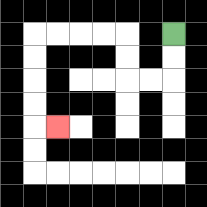{'start': '[7, 1]', 'end': '[2, 5]', 'path_directions': 'D,D,L,L,U,U,L,L,L,L,D,D,D,D,R', 'path_coordinates': '[[7, 1], [7, 2], [7, 3], [6, 3], [5, 3], [5, 2], [5, 1], [4, 1], [3, 1], [2, 1], [1, 1], [1, 2], [1, 3], [1, 4], [1, 5], [2, 5]]'}